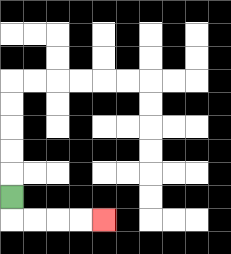{'start': '[0, 8]', 'end': '[4, 9]', 'path_directions': 'D,R,R,R,R', 'path_coordinates': '[[0, 8], [0, 9], [1, 9], [2, 9], [3, 9], [4, 9]]'}